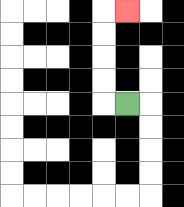{'start': '[5, 4]', 'end': '[5, 0]', 'path_directions': 'L,U,U,U,U,R', 'path_coordinates': '[[5, 4], [4, 4], [4, 3], [4, 2], [4, 1], [4, 0], [5, 0]]'}